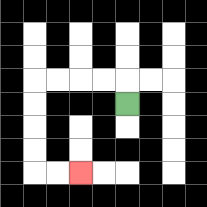{'start': '[5, 4]', 'end': '[3, 7]', 'path_directions': 'U,L,L,L,L,D,D,D,D,R,R', 'path_coordinates': '[[5, 4], [5, 3], [4, 3], [3, 3], [2, 3], [1, 3], [1, 4], [1, 5], [1, 6], [1, 7], [2, 7], [3, 7]]'}